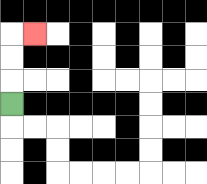{'start': '[0, 4]', 'end': '[1, 1]', 'path_directions': 'U,U,U,R', 'path_coordinates': '[[0, 4], [0, 3], [0, 2], [0, 1], [1, 1]]'}